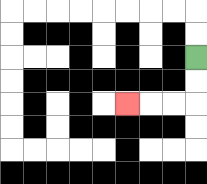{'start': '[8, 2]', 'end': '[5, 4]', 'path_directions': 'D,D,L,L,L', 'path_coordinates': '[[8, 2], [8, 3], [8, 4], [7, 4], [6, 4], [5, 4]]'}